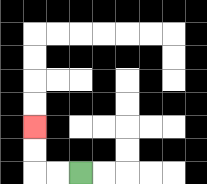{'start': '[3, 7]', 'end': '[1, 5]', 'path_directions': 'L,L,U,U', 'path_coordinates': '[[3, 7], [2, 7], [1, 7], [1, 6], [1, 5]]'}